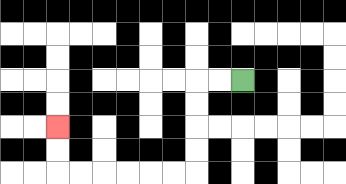{'start': '[10, 3]', 'end': '[2, 5]', 'path_directions': 'L,L,D,D,D,D,L,L,L,L,L,L,U,U', 'path_coordinates': '[[10, 3], [9, 3], [8, 3], [8, 4], [8, 5], [8, 6], [8, 7], [7, 7], [6, 7], [5, 7], [4, 7], [3, 7], [2, 7], [2, 6], [2, 5]]'}